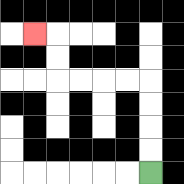{'start': '[6, 7]', 'end': '[1, 1]', 'path_directions': 'U,U,U,U,L,L,L,L,U,U,L', 'path_coordinates': '[[6, 7], [6, 6], [6, 5], [6, 4], [6, 3], [5, 3], [4, 3], [3, 3], [2, 3], [2, 2], [2, 1], [1, 1]]'}